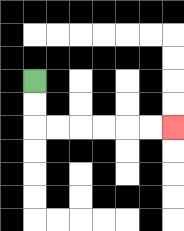{'start': '[1, 3]', 'end': '[7, 5]', 'path_directions': 'D,D,R,R,R,R,R,R', 'path_coordinates': '[[1, 3], [1, 4], [1, 5], [2, 5], [3, 5], [4, 5], [5, 5], [6, 5], [7, 5]]'}